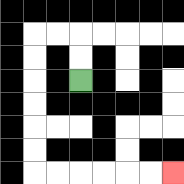{'start': '[3, 3]', 'end': '[7, 7]', 'path_directions': 'U,U,L,L,D,D,D,D,D,D,R,R,R,R,R,R', 'path_coordinates': '[[3, 3], [3, 2], [3, 1], [2, 1], [1, 1], [1, 2], [1, 3], [1, 4], [1, 5], [1, 6], [1, 7], [2, 7], [3, 7], [4, 7], [5, 7], [6, 7], [7, 7]]'}